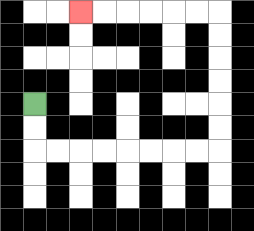{'start': '[1, 4]', 'end': '[3, 0]', 'path_directions': 'D,D,R,R,R,R,R,R,R,R,U,U,U,U,U,U,L,L,L,L,L,L', 'path_coordinates': '[[1, 4], [1, 5], [1, 6], [2, 6], [3, 6], [4, 6], [5, 6], [6, 6], [7, 6], [8, 6], [9, 6], [9, 5], [9, 4], [9, 3], [9, 2], [9, 1], [9, 0], [8, 0], [7, 0], [6, 0], [5, 0], [4, 0], [3, 0]]'}